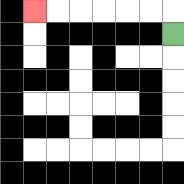{'start': '[7, 1]', 'end': '[1, 0]', 'path_directions': 'U,L,L,L,L,L,L', 'path_coordinates': '[[7, 1], [7, 0], [6, 0], [5, 0], [4, 0], [3, 0], [2, 0], [1, 0]]'}